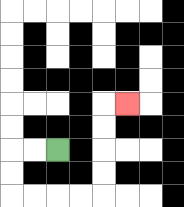{'start': '[2, 6]', 'end': '[5, 4]', 'path_directions': 'L,L,D,D,R,R,R,R,U,U,U,U,R', 'path_coordinates': '[[2, 6], [1, 6], [0, 6], [0, 7], [0, 8], [1, 8], [2, 8], [3, 8], [4, 8], [4, 7], [4, 6], [4, 5], [4, 4], [5, 4]]'}